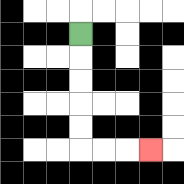{'start': '[3, 1]', 'end': '[6, 6]', 'path_directions': 'D,D,D,D,D,R,R,R', 'path_coordinates': '[[3, 1], [3, 2], [3, 3], [3, 4], [3, 5], [3, 6], [4, 6], [5, 6], [6, 6]]'}